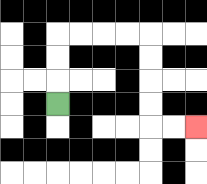{'start': '[2, 4]', 'end': '[8, 5]', 'path_directions': 'U,U,U,R,R,R,R,D,D,D,D,R,R', 'path_coordinates': '[[2, 4], [2, 3], [2, 2], [2, 1], [3, 1], [4, 1], [5, 1], [6, 1], [6, 2], [6, 3], [6, 4], [6, 5], [7, 5], [8, 5]]'}